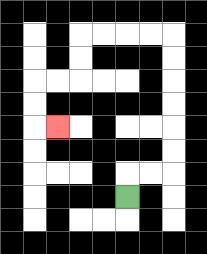{'start': '[5, 8]', 'end': '[2, 5]', 'path_directions': 'U,R,R,U,U,U,U,U,U,L,L,L,L,D,D,L,L,D,D,R', 'path_coordinates': '[[5, 8], [5, 7], [6, 7], [7, 7], [7, 6], [7, 5], [7, 4], [7, 3], [7, 2], [7, 1], [6, 1], [5, 1], [4, 1], [3, 1], [3, 2], [3, 3], [2, 3], [1, 3], [1, 4], [1, 5], [2, 5]]'}